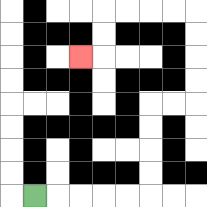{'start': '[1, 8]', 'end': '[3, 2]', 'path_directions': 'R,R,R,R,R,U,U,U,U,R,R,U,U,U,U,L,L,L,L,D,D,L', 'path_coordinates': '[[1, 8], [2, 8], [3, 8], [4, 8], [5, 8], [6, 8], [6, 7], [6, 6], [6, 5], [6, 4], [7, 4], [8, 4], [8, 3], [8, 2], [8, 1], [8, 0], [7, 0], [6, 0], [5, 0], [4, 0], [4, 1], [4, 2], [3, 2]]'}